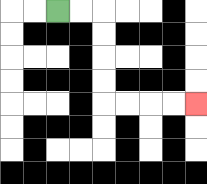{'start': '[2, 0]', 'end': '[8, 4]', 'path_directions': 'R,R,D,D,D,D,R,R,R,R', 'path_coordinates': '[[2, 0], [3, 0], [4, 0], [4, 1], [4, 2], [4, 3], [4, 4], [5, 4], [6, 4], [7, 4], [8, 4]]'}